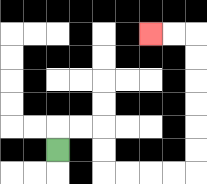{'start': '[2, 6]', 'end': '[6, 1]', 'path_directions': 'U,R,R,D,D,R,R,R,R,U,U,U,U,U,U,L,L', 'path_coordinates': '[[2, 6], [2, 5], [3, 5], [4, 5], [4, 6], [4, 7], [5, 7], [6, 7], [7, 7], [8, 7], [8, 6], [8, 5], [8, 4], [8, 3], [8, 2], [8, 1], [7, 1], [6, 1]]'}